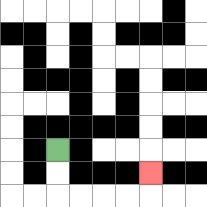{'start': '[2, 6]', 'end': '[6, 7]', 'path_directions': 'D,D,R,R,R,R,U', 'path_coordinates': '[[2, 6], [2, 7], [2, 8], [3, 8], [4, 8], [5, 8], [6, 8], [6, 7]]'}